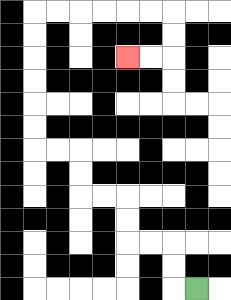{'start': '[8, 12]', 'end': '[5, 2]', 'path_directions': 'L,U,U,L,L,U,U,L,L,U,U,L,L,U,U,U,U,U,U,R,R,R,R,R,R,D,D,L,L', 'path_coordinates': '[[8, 12], [7, 12], [7, 11], [7, 10], [6, 10], [5, 10], [5, 9], [5, 8], [4, 8], [3, 8], [3, 7], [3, 6], [2, 6], [1, 6], [1, 5], [1, 4], [1, 3], [1, 2], [1, 1], [1, 0], [2, 0], [3, 0], [4, 0], [5, 0], [6, 0], [7, 0], [7, 1], [7, 2], [6, 2], [5, 2]]'}